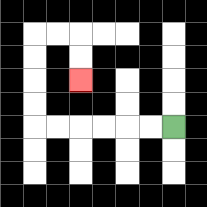{'start': '[7, 5]', 'end': '[3, 3]', 'path_directions': 'L,L,L,L,L,L,U,U,U,U,R,R,D,D', 'path_coordinates': '[[7, 5], [6, 5], [5, 5], [4, 5], [3, 5], [2, 5], [1, 5], [1, 4], [1, 3], [1, 2], [1, 1], [2, 1], [3, 1], [3, 2], [3, 3]]'}